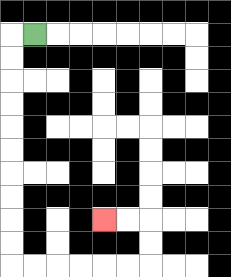{'start': '[1, 1]', 'end': '[4, 9]', 'path_directions': 'L,D,D,D,D,D,D,D,D,D,D,R,R,R,R,R,R,U,U,L,L', 'path_coordinates': '[[1, 1], [0, 1], [0, 2], [0, 3], [0, 4], [0, 5], [0, 6], [0, 7], [0, 8], [0, 9], [0, 10], [0, 11], [1, 11], [2, 11], [3, 11], [4, 11], [5, 11], [6, 11], [6, 10], [6, 9], [5, 9], [4, 9]]'}